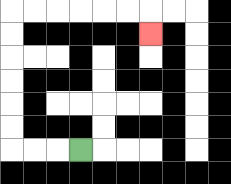{'start': '[3, 6]', 'end': '[6, 1]', 'path_directions': 'L,L,L,U,U,U,U,U,U,R,R,R,R,R,R,D', 'path_coordinates': '[[3, 6], [2, 6], [1, 6], [0, 6], [0, 5], [0, 4], [0, 3], [0, 2], [0, 1], [0, 0], [1, 0], [2, 0], [3, 0], [4, 0], [5, 0], [6, 0], [6, 1]]'}